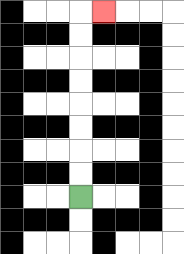{'start': '[3, 8]', 'end': '[4, 0]', 'path_directions': 'U,U,U,U,U,U,U,U,R', 'path_coordinates': '[[3, 8], [3, 7], [3, 6], [3, 5], [3, 4], [3, 3], [3, 2], [3, 1], [3, 0], [4, 0]]'}